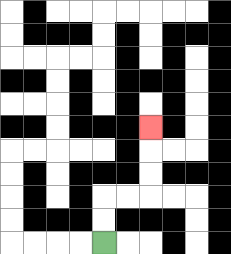{'start': '[4, 10]', 'end': '[6, 5]', 'path_directions': 'U,U,R,R,U,U,U', 'path_coordinates': '[[4, 10], [4, 9], [4, 8], [5, 8], [6, 8], [6, 7], [6, 6], [6, 5]]'}